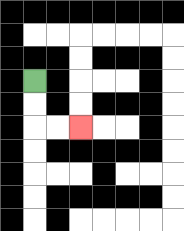{'start': '[1, 3]', 'end': '[3, 5]', 'path_directions': 'D,D,R,R', 'path_coordinates': '[[1, 3], [1, 4], [1, 5], [2, 5], [3, 5]]'}